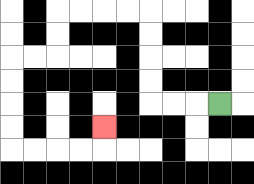{'start': '[9, 4]', 'end': '[4, 5]', 'path_directions': 'L,L,L,U,U,U,U,L,L,L,L,D,D,L,L,D,D,D,D,R,R,R,R,U', 'path_coordinates': '[[9, 4], [8, 4], [7, 4], [6, 4], [6, 3], [6, 2], [6, 1], [6, 0], [5, 0], [4, 0], [3, 0], [2, 0], [2, 1], [2, 2], [1, 2], [0, 2], [0, 3], [0, 4], [0, 5], [0, 6], [1, 6], [2, 6], [3, 6], [4, 6], [4, 5]]'}